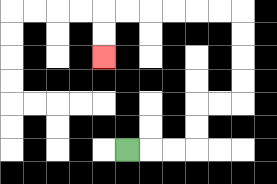{'start': '[5, 6]', 'end': '[4, 2]', 'path_directions': 'R,R,R,U,U,R,R,U,U,U,U,L,L,L,L,L,L,D,D', 'path_coordinates': '[[5, 6], [6, 6], [7, 6], [8, 6], [8, 5], [8, 4], [9, 4], [10, 4], [10, 3], [10, 2], [10, 1], [10, 0], [9, 0], [8, 0], [7, 0], [6, 0], [5, 0], [4, 0], [4, 1], [4, 2]]'}